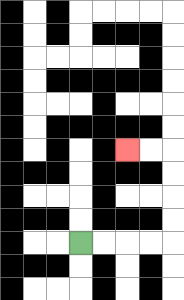{'start': '[3, 10]', 'end': '[5, 6]', 'path_directions': 'R,R,R,R,U,U,U,U,L,L', 'path_coordinates': '[[3, 10], [4, 10], [5, 10], [6, 10], [7, 10], [7, 9], [7, 8], [7, 7], [7, 6], [6, 6], [5, 6]]'}